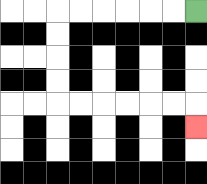{'start': '[8, 0]', 'end': '[8, 5]', 'path_directions': 'L,L,L,L,L,L,D,D,D,D,R,R,R,R,R,R,D', 'path_coordinates': '[[8, 0], [7, 0], [6, 0], [5, 0], [4, 0], [3, 0], [2, 0], [2, 1], [2, 2], [2, 3], [2, 4], [3, 4], [4, 4], [5, 4], [6, 4], [7, 4], [8, 4], [8, 5]]'}